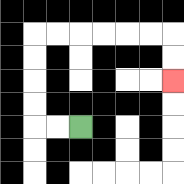{'start': '[3, 5]', 'end': '[7, 3]', 'path_directions': 'L,L,U,U,U,U,R,R,R,R,R,R,D,D', 'path_coordinates': '[[3, 5], [2, 5], [1, 5], [1, 4], [1, 3], [1, 2], [1, 1], [2, 1], [3, 1], [4, 1], [5, 1], [6, 1], [7, 1], [7, 2], [7, 3]]'}